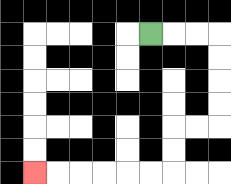{'start': '[6, 1]', 'end': '[1, 7]', 'path_directions': 'R,R,R,D,D,D,D,L,L,D,D,L,L,L,L,L,L', 'path_coordinates': '[[6, 1], [7, 1], [8, 1], [9, 1], [9, 2], [9, 3], [9, 4], [9, 5], [8, 5], [7, 5], [7, 6], [7, 7], [6, 7], [5, 7], [4, 7], [3, 7], [2, 7], [1, 7]]'}